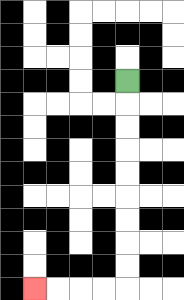{'start': '[5, 3]', 'end': '[1, 12]', 'path_directions': 'D,D,D,D,D,D,D,D,D,L,L,L,L', 'path_coordinates': '[[5, 3], [5, 4], [5, 5], [5, 6], [5, 7], [5, 8], [5, 9], [5, 10], [5, 11], [5, 12], [4, 12], [3, 12], [2, 12], [1, 12]]'}